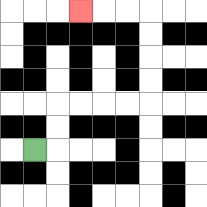{'start': '[1, 6]', 'end': '[3, 0]', 'path_directions': 'R,U,U,R,R,R,R,U,U,U,U,L,L,L', 'path_coordinates': '[[1, 6], [2, 6], [2, 5], [2, 4], [3, 4], [4, 4], [5, 4], [6, 4], [6, 3], [6, 2], [6, 1], [6, 0], [5, 0], [4, 0], [3, 0]]'}